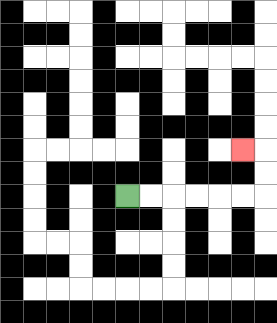{'start': '[5, 8]', 'end': '[10, 6]', 'path_directions': 'R,R,R,R,R,R,U,U,L', 'path_coordinates': '[[5, 8], [6, 8], [7, 8], [8, 8], [9, 8], [10, 8], [11, 8], [11, 7], [11, 6], [10, 6]]'}